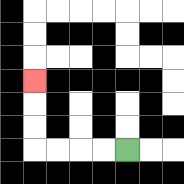{'start': '[5, 6]', 'end': '[1, 3]', 'path_directions': 'L,L,L,L,U,U,U', 'path_coordinates': '[[5, 6], [4, 6], [3, 6], [2, 6], [1, 6], [1, 5], [1, 4], [1, 3]]'}